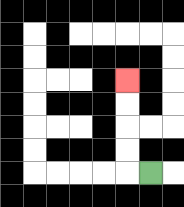{'start': '[6, 7]', 'end': '[5, 3]', 'path_directions': 'L,U,U,U,U', 'path_coordinates': '[[6, 7], [5, 7], [5, 6], [5, 5], [5, 4], [5, 3]]'}